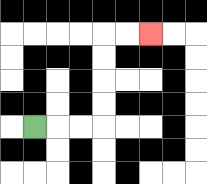{'start': '[1, 5]', 'end': '[6, 1]', 'path_directions': 'R,R,R,U,U,U,U,R,R', 'path_coordinates': '[[1, 5], [2, 5], [3, 5], [4, 5], [4, 4], [4, 3], [4, 2], [4, 1], [5, 1], [6, 1]]'}